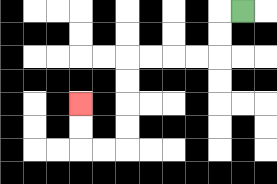{'start': '[10, 0]', 'end': '[3, 4]', 'path_directions': 'L,D,D,L,L,L,L,D,D,D,D,L,L,U,U', 'path_coordinates': '[[10, 0], [9, 0], [9, 1], [9, 2], [8, 2], [7, 2], [6, 2], [5, 2], [5, 3], [5, 4], [5, 5], [5, 6], [4, 6], [3, 6], [3, 5], [3, 4]]'}